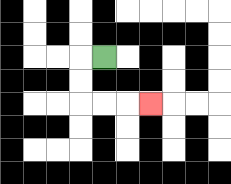{'start': '[4, 2]', 'end': '[6, 4]', 'path_directions': 'L,D,D,R,R,R', 'path_coordinates': '[[4, 2], [3, 2], [3, 3], [3, 4], [4, 4], [5, 4], [6, 4]]'}